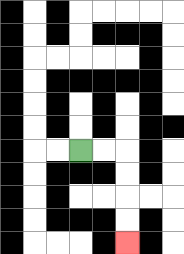{'start': '[3, 6]', 'end': '[5, 10]', 'path_directions': 'R,R,D,D,D,D', 'path_coordinates': '[[3, 6], [4, 6], [5, 6], [5, 7], [5, 8], [5, 9], [5, 10]]'}